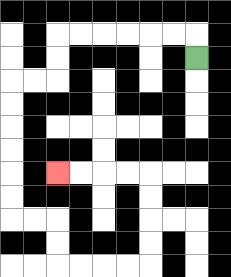{'start': '[8, 2]', 'end': '[2, 7]', 'path_directions': 'U,L,L,L,L,L,L,D,D,L,L,D,D,D,D,D,D,R,R,D,D,R,R,R,R,U,U,U,U,L,L,L,L', 'path_coordinates': '[[8, 2], [8, 1], [7, 1], [6, 1], [5, 1], [4, 1], [3, 1], [2, 1], [2, 2], [2, 3], [1, 3], [0, 3], [0, 4], [0, 5], [0, 6], [0, 7], [0, 8], [0, 9], [1, 9], [2, 9], [2, 10], [2, 11], [3, 11], [4, 11], [5, 11], [6, 11], [6, 10], [6, 9], [6, 8], [6, 7], [5, 7], [4, 7], [3, 7], [2, 7]]'}